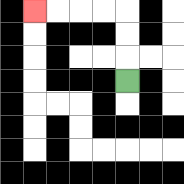{'start': '[5, 3]', 'end': '[1, 0]', 'path_directions': 'U,U,U,L,L,L,L', 'path_coordinates': '[[5, 3], [5, 2], [5, 1], [5, 0], [4, 0], [3, 0], [2, 0], [1, 0]]'}